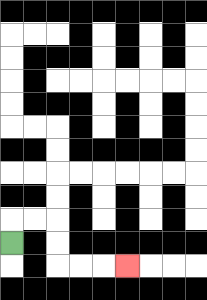{'start': '[0, 10]', 'end': '[5, 11]', 'path_directions': 'U,R,R,D,D,R,R,R', 'path_coordinates': '[[0, 10], [0, 9], [1, 9], [2, 9], [2, 10], [2, 11], [3, 11], [4, 11], [5, 11]]'}